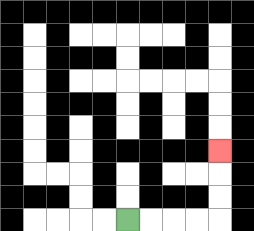{'start': '[5, 9]', 'end': '[9, 6]', 'path_directions': 'R,R,R,R,U,U,U', 'path_coordinates': '[[5, 9], [6, 9], [7, 9], [8, 9], [9, 9], [9, 8], [9, 7], [9, 6]]'}